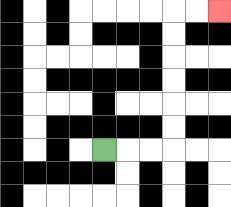{'start': '[4, 6]', 'end': '[9, 0]', 'path_directions': 'R,R,R,U,U,U,U,U,U,R,R', 'path_coordinates': '[[4, 6], [5, 6], [6, 6], [7, 6], [7, 5], [7, 4], [7, 3], [7, 2], [7, 1], [7, 0], [8, 0], [9, 0]]'}